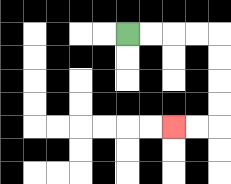{'start': '[5, 1]', 'end': '[7, 5]', 'path_directions': 'R,R,R,R,D,D,D,D,L,L', 'path_coordinates': '[[5, 1], [6, 1], [7, 1], [8, 1], [9, 1], [9, 2], [9, 3], [9, 4], [9, 5], [8, 5], [7, 5]]'}